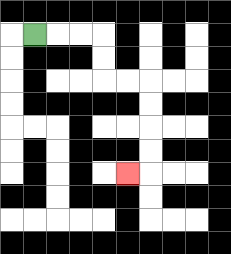{'start': '[1, 1]', 'end': '[5, 7]', 'path_directions': 'R,R,R,D,D,R,R,D,D,D,D,L', 'path_coordinates': '[[1, 1], [2, 1], [3, 1], [4, 1], [4, 2], [4, 3], [5, 3], [6, 3], [6, 4], [6, 5], [6, 6], [6, 7], [5, 7]]'}